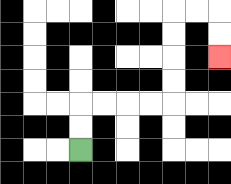{'start': '[3, 6]', 'end': '[9, 2]', 'path_directions': 'U,U,R,R,R,R,U,U,U,U,R,R,D,D', 'path_coordinates': '[[3, 6], [3, 5], [3, 4], [4, 4], [5, 4], [6, 4], [7, 4], [7, 3], [7, 2], [7, 1], [7, 0], [8, 0], [9, 0], [9, 1], [9, 2]]'}